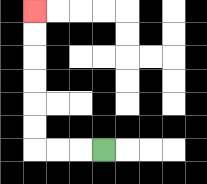{'start': '[4, 6]', 'end': '[1, 0]', 'path_directions': 'L,L,L,U,U,U,U,U,U', 'path_coordinates': '[[4, 6], [3, 6], [2, 6], [1, 6], [1, 5], [1, 4], [1, 3], [1, 2], [1, 1], [1, 0]]'}